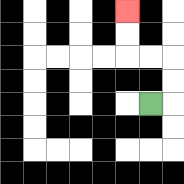{'start': '[6, 4]', 'end': '[5, 0]', 'path_directions': 'R,U,U,L,L,U,U', 'path_coordinates': '[[6, 4], [7, 4], [7, 3], [7, 2], [6, 2], [5, 2], [5, 1], [5, 0]]'}